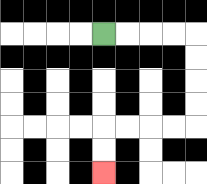{'start': '[4, 1]', 'end': '[4, 7]', 'path_directions': 'R,R,R,R,D,D,D,D,L,L,L,L,D,D', 'path_coordinates': '[[4, 1], [5, 1], [6, 1], [7, 1], [8, 1], [8, 2], [8, 3], [8, 4], [8, 5], [7, 5], [6, 5], [5, 5], [4, 5], [4, 6], [4, 7]]'}